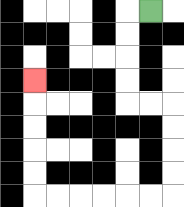{'start': '[6, 0]', 'end': '[1, 3]', 'path_directions': 'L,D,D,D,D,R,R,D,D,D,D,L,L,L,L,L,L,U,U,U,U,U', 'path_coordinates': '[[6, 0], [5, 0], [5, 1], [5, 2], [5, 3], [5, 4], [6, 4], [7, 4], [7, 5], [7, 6], [7, 7], [7, 8], [6, 8], [5, 8], [4, 8], [3, 8], [2, 8], [1, 8], [1, 7], [1, 6], [1, 5], [1, 4], [1, 3]]'}